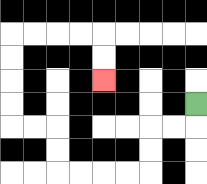{'start': '[8, 4]', 'end': '[4, 3]', 'path_directions': 'D,L,L,D,D,L,L,L,L,U,U,L,L,U,U,U,U,R,R,R,R,D,D', 'path_coordinates': '[[8, 4], [8, 5], [7, 5], [6, 5], [6, 6], [6, 7], [5, 7], [4, 7], [3, 7], [2, 7], [2, 6], [2, 5], [1, 5], [0, 5], [0, 4], [0, 3], [0, 2], [0, 1], [1, 1], [2, 1], [3, 1], [4, 1], [4, 2], [4, 3]]'}